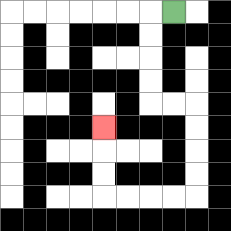{'start': '[7, 0]', 'end': '[4, 5]', 'path_directions': 'L,D,D,D,D,R,R,D,D,D,D,L,L,L,L,U,U,U', 'path_coordinates': '[[7, 0], [6, 0], [6, 1], [6, 2], [6, 3], [6, 4], [7, 4], [8, 4], [8, 5], [8, 6], [8, 7], [8, 8], [7, 8], [6, 8], [5, 8], [4, 8], [4, 7], [4, 6], [4, 5]]'}